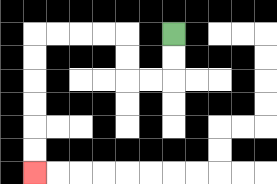{'start': '[7, 1]', 'end': '[1, 7]', 'path_directions': 'D,D,L,L,U,U,L,L,L,L,D,D,D,D,D,D', 'path_coordinates': '[[7, 1], [7, 2], [7, 3], [6, 3], [5, 3], [5, 2], [5, 1], [4, 1], [3, 1], [2, 1], [1, 1], [1, 2], [1, 3], [1, 4], [1, 5], [1, 6], [1, 7]]'}